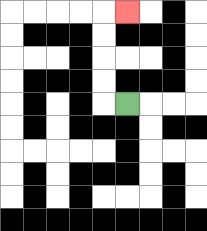{'start': '[5, 4]', 'end': '[5, 0]', 'path_directions': 'L,U,U,U,U,R', 'path_coordinates': '[[5, 4], [4, 4], [4, 3], [4, 2], [4, 1], [4, 0], [5, 0]]'}